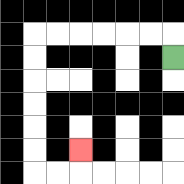{'start': '[7, 2]', 'end': '[3, 6]', 'path_directions': 'U,L,L,L,L,L,L,D,D,D,D,D,D,R,R,U', 'path_coordinates': '[[7, 2], [7, 1], [6, 1], [5, 1], [4, 1], [3, 1], [2, 1], [1, 1], [1, 2], [1, 3], [1, 4], [1, 5], [1, 6], [1, 7], [2, 7], [3, 7], [3, 6]]'}